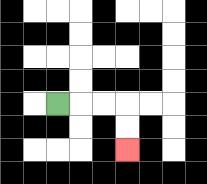{'start': '[2, 4]', 'end': '[5, 6]', 'path_directions': 'R,R,R,D,D', 'path_coordinates': '[[2, 4], [3, 4], [4, 4], [5, 4], [5, 5], [5, 6]]'}